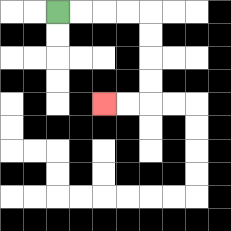{'start': '[2, 0]', 'end': '[4, 4]', 'path_directions': 'R,R,R,R,D,D,D,D,L,L', 'path_coordinates': '[[2, 0], [3, 0], [4, 0], [5, 0], [6, 0], [6, 1], [6, 2], [6, 3], [6, 4], [5, 4], [4, 4]]'}